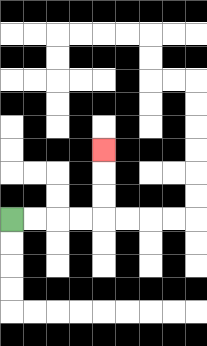{'start': '[0, 9]', 'end': '[4, 6]', 'path_directions': 'R,R,R,R,U,U,U', 'path_coordinates': '[[0, 9], [1, 9], [2, 9], [3, 9], [4, 9], [4, 8], [4, 7], [4, 6]]'}